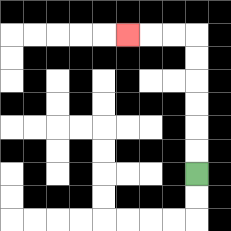{'start': '[8, 7]', 'end': '[5, 1]', 'path_directions': 'U,U,U,U,U,U,L,L,L', 'path_coordinates': '[[8, 7], [8, 6], [8, 5], [8, 4], [8, 3], [8, 2], [8, 1], [7, 1], [6, 1], [5, 1]]'}